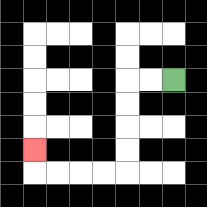{'start': '[7, 3]', 'end': '[1, 6]', 'path_directions': 'L,L,D,D,D,D,L,L,L,L,U', 'path_coordinates': '[[7, 3], [6, 3], [5, 3], [5, 4], [5, 5], [5, 6], [5, 7], [4, 7], [3, 7], [2, 7], [1, 7], [1, 6]]'}